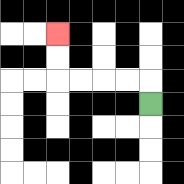{'start': '[6, 4]', 'end': '[2, 1]', 'path_directions': 'U,L,L,L,L,U,U', 'path_coordinates': '[[6, 4], [6, 3], [5, 3], [4, 3], [3, 3], [2, 3], [2, 2], [2, 1]]'}